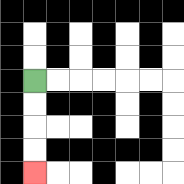{'start': '[1, 3]', 'end': '[1, 7]', 'path_directions': 'D,D,D,D', 'path_coordinates': '[[1, 3], [1, 4], [1, 5], [1, 6], [1, 7]]'}